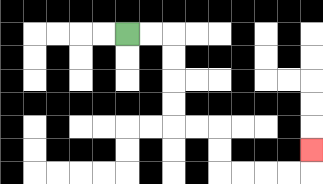{'start': '[5, 1]', 'end': '[13, 6]', 'path_directions': 'R,R,D,D,D,D,R,R,D,D,R,R,R,R,U', 'path_coordinates': '[[5, 1], [6, 1], [7, 1], [7, 2], [7, 3], [7, 4], [7, 5], [8, 5], [9, 5], [9, 6], [9, 7], [10, 7], [11, 7], [12, 7], [13, 7], [13, 6]]'}